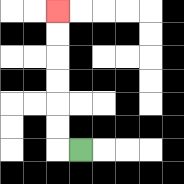{'start': '[3, 6]', 'end': '[2, 0]', 'path_directions': 'L,U,U,U,U,U,U', 'path_coordinates': '[[3, 6], [2, 6], [2, 5], [2, 4], [2, 3], [2, 2], [2, 1], [2, 0]]'}